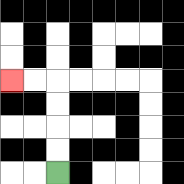{'start': '[2, 7]', 'end': '[0, 3]', 'path_directions': 'U,U,U,U,L,L', 'path_coordinates': '[[2, 7], [2, 6], [2, 5], [2, 4], [2, 3], [1, 3], [0, 3]]'}